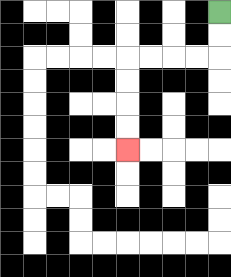{'start': '[9, 0]', 'end': '[5, 6]', 'path_directions': 'D,D,L,L,L,L,D,D,D,D', 'path_coordinates': '[[9, 0], [9, 1], [9, 2], [8, 2], [7, 2], [6, 2], [5, 2], [5, 3], [5, 4], [5, 5], [5, 6]]'}